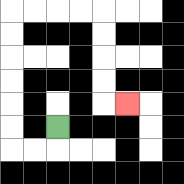{'start': '[2, 5]', 'end': '[5, 4]', 'path_directions': 'D,L,L,U,U,U,U,U,U,R,R,R,R,D,D,D,D,R', 'path_coordinates': '[[2, 5], [2, 6], [1, 6], [0, 6], [0, 5], [0, 4], [0, 3], [0, 2], [0, 1], [0, 0], [1, 0], [2, 0], [3, 0], [4, 0], [4, 1], [4, 2], [4, 3], [4, 4], [5, 4]]'}